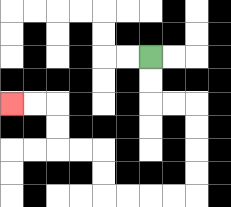{'start': '[6, 2]', 'end': '[0, 4]', 'path_directions': 'D,D,R,R,D,D,D,D,L,L,L,L,U,U,L,L,U,U,L,L', 'path_coordinates': '[[6, 2], [6, 3], [6, 4], [7, 4], [8, 4], [8, 5], [8, 6], [8, 7], [8, 8], [7, 8], [6, 8], [5, 8], [4, 8], [4, 7], [4, 6], [3, 6], [2, 6], [2, 5], [2, 4], [1, 4], [0, 4]]'}